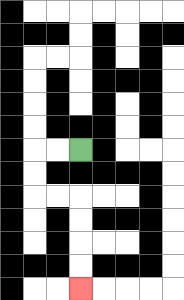{'start': '[3, 6]', 'end': '[3, 12]', 'path_directions': 'L,L,D,D,R,R,D,D,D,D', 'path_coordinates': '[[3, 6], [2, 6], [1, 6], [1, 7], [1, 8], [2, 8], [3, 8], [3, 9], [3, 10], [3, 11], [3, 12]]'}